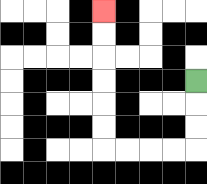{'start': '[8, 3]', 'end': '[4, 0]', 'path_directions': 'D,D,D,L,L,L,L,U,U,U,U,U,U', 'path_coordinates': '[[8, 3], [8, 4], [8, 5], [8, 6], [7, 6], [6, 6], [5, 6], [4, 6], [4, 5], [4, 4], [4, 3], [4, 2], [4, 1], [4, 0]]'}